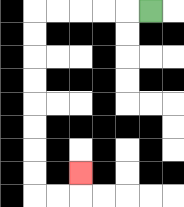{'start': '[6, 0]', 'end': '[3, 7]', 'path_directions': 'L,L,L,L,L,D,D,D,D,D,D,D,D,R,R,U', 'path_coordinates': '[[6, 0], [5, 0], [4, 0], [3, 0], [2, 0], [1, 0], [1, 1], [1, 2], [1, 3], [1, 4], [1, 5], [1, 6], [1, 7], [1, 8], [2, 8], [3, 8], [3, 7]]'}